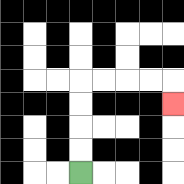{'start': '[3, 7]', 'end': '[7, 4]', 'path_directions': 'U,U,U,U,R,R,R,R,D', 'path_coordinates': '[[3, 7], [3, 6], [3, 5], [3, 4], [3, 3], [4, 3], [5, 3], [6, 3], [7, 3], [7, 4]]'}